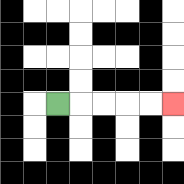{'start': '[2, 4]', 'end': '[7, 4]', 'path_directions': 'R,R,R,R,R', 'path_coordinates': '[[2, 4], [3, 4], [4, 4], [5, 4], [6, 4], [7, 4]]'}